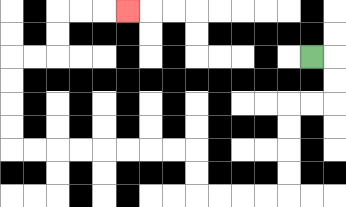{'start': '[13, 2]', 'end': '[5, 0]', 'path_directions': 'R,D,D,L,L,D,D,D,D,L,L,L,L,U,U,L,L,L,L,L,L,L,L,U,U,U,U,R,R,U,U,R,R,R', 'path_coordinates': '[[13, 2], [14, 2], [14, 3], [14, 4], [13, 4], [12, 4], [12, 5], [12, 6], [12, 7], [12, 8], [11, 8], [10, 8], [9, 8], [8, 8], [8, 7], [8, 6], [7, 6], [6, 6], [5, 6], [4, 6], [3, 6], [2, 6], [1, 6], [0, 6], [0, 5], [0, 4], [0, 3], [0, 2], [1, 2], [2, 2], [2, 1], [2, 0], [3, 0], [4, 0], [5, 0]]'}